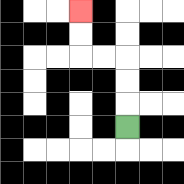{'start': '[5, 5]', 'end': '[3, 0]', 'path_directions': 'U,U,U,L,L,U,U', 'path_coordinates': '[[5, 5], [5, 4], [5, 3], [5, 2], [4, 2], [3, 2], [3, 1], [3, 0]]'}